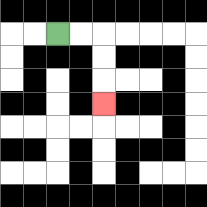{'start': '[2, 1]', 'end': '[4, 4]', 'path_directions': 'R,R,D,D,D', 'path_coordinates': '[[2, 1], [3, 1], [4, 1], [4, 2], [4, 3], [4, 4]]'}